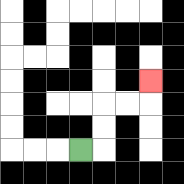{'start': '[3, 6]', 'end': '[6, 3]', 'path_directions': 'R,U,U,R,R,U', 'path_coordinates': '[[3, 6], [4, 6], [4, 5], [4, 4], [5, 4], [6, 4], [6, 3]]'}